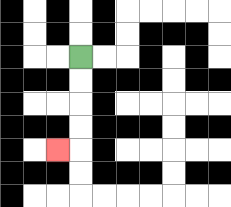{'start': '[3, 2]', 'end': '[2, 6]', 'path_directions': 'D,D,D,D,L', 'path_coordinates': '[[3, 2], [3, 3], [3, 4], [3, 5], [3, 6], [2, 6]]'}